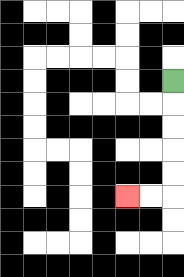{'start': '[7, 3]', 'end': '[5, 8]', 'path_directions': 'D,D,D,D,D,L,L', 'path_coordinates': '[[7, 3], [7, 4], [7, 5], [7, 6], [7, 7], [7, 8], [6, 8], [5, 8]]'}